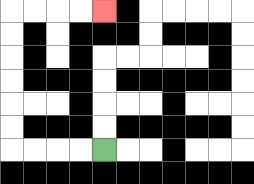{'start': '[4, 6]', 'end': '[4, 0]', 'path_directions': 'L,L,L,L,U,U,U,U,U,U,R,R,R,R', 'path_coordinates': '[[4, 6], [3, 6], [2, 6], [1, 6], [0, 6], [0, 5], [0, 4], [0, 3], [0, 2], [0, 1], [0, 0], [1, 0], [2, 0], [3, 0], [4, 0]]'}